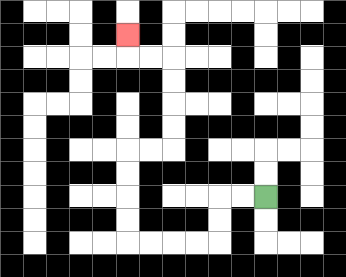{'start': '[11, 8]', 'end': '[5, 1]', 'path_directions': 'L,L,D,D,L,L,L,L,U,U,U,U,R,R,U,U,U,U,L,L,U', 'path_coordinates': '[[11, 8], [10, 8], [9, 8], [9, 9], [9, 10], [8, 10], [7, 10], [6, 10], [5, 10], [5, 9], [5, 8], [5, 7], [5, 6], [6, 6], [7, 6], [7, 5], [7, 4], [7, 3], [7, 2], [6, 2], [5, 2], [5, 1]]'}